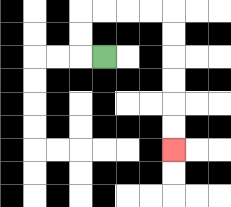{'start': '[4, 2]', 'end': '[7, 6]', 'path_directions': 'L,U,U,R,R,R,R,D,D,D,D,D,D', 'path_coordinates': '[[4, 2], [3, 2], [3, 1], [3, 0], [4, 0], [5, 0], [6, 0], [7, 0], [7, 1], [7, 2], [7, 3], [7, 4], [7, 5], [7, 6]]'}